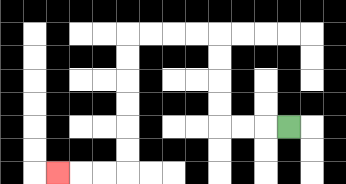{'start': '[12, 5]', 'end': '[2, 7]', 'path_directions': 'L,L,L,U,U,U,U,L,L,L,L,D,D,D,D,D,D,L,L,L', 'path_coordinates': '[[12, 5], [11, 5], [10, 5], [9, 5], [9, 4], [9, 3], [9, 2], [9, 1], [8, 1], [7, 1], [6, 1], [5, 1], [5, 2], [5, 3], [5, 4], [5, 5], [5, 6], [5, 7], [4, 7], [3, 7], [2, 7]]'}